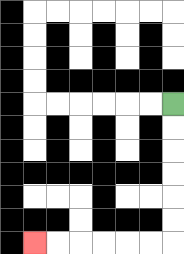{'start': '[7, 4]', 'end': '[1, 10]', 'path_directions': 'D,D,D,D,D,D,L,L,L,L,L,L', 'path_coordinates': '[[7, 4], [7, 5], [7, 6], [7, 7], [7, 8], [7, 9], [7, 10], [6, 10], [5, 10], [4, 10], [3, 10], [2, 10], [1, 10]]'}